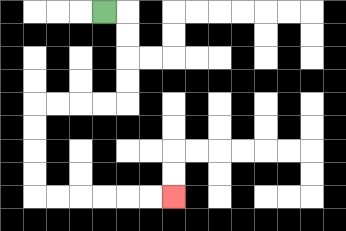{'start': '[4, 0]', 'end': '[7, 8]', 'path_directions': 'R,D,D,D,D,L,L,L,L,D,D,D,D,R,R,R,R,R,R', 'path_coordinates': '[[4, 0], [5, 0], [5, 1], [5, 2], [5, 3], [5, 4], [4, 4], [3, 4], [2, 4], [1, 4], [1, 5], [1, 6], [1, 7], [1, 8], [2, 8], [3, 8], [4, 8], [5, 8], [6, 8], [7, 8]]'}